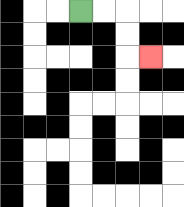{'start': '[3, 0]', 'end': '[6, 2]', 'path_directions': 'R,R,D,D,R', 'path_coordinates': '[[3, 0], [4, 0], [5, 0], [5, 1], [5, 2], [6, 2]]'}